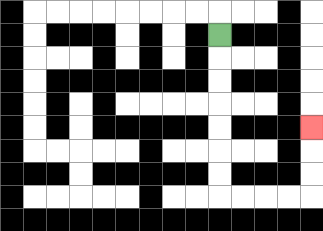{'start': '[9, 1]', 'end': '[13, 5]', 'path_directions': 'D,D,D,D,D,D,D,R,R,R,R,U,U,U', 'path_coordinates': '[[9, 1], [9, 2], [9, 3], [9, 4], [9, 5], [9, 6], [9, 7], [9, 8], [10, 8], [11, 8], [12, 8], [13, 8], [13, 7], [13, 6], [13, 5]]'}